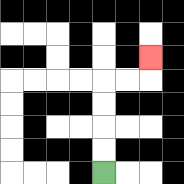{'start': '[4, 7]', 'end': '[6, 2]', 'path_directions': 'U,U,U,U,R,R,U', 'path_coordinates': '[[4, 7], [4, 6], [4, 5], [4, 4], [4, 3], [5, 3], [6, 3], [6, 2]]'}